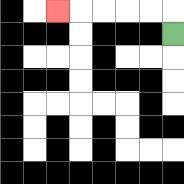{'start': '[7, 1]', 'end': '[2, 0]', 'path_directions': 'U,L,L,L,L,L', 'path_coordinates': '[[7, 1], [7, 0], [6, 0], [5, 0], [4, 0], [3, 0], [2, 0]]'}